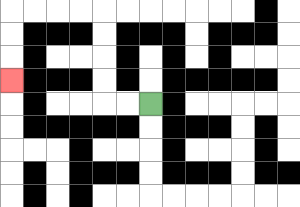{'start': '[6, 4]', 'end': '[0, 3]', 'path_directions': 'L,L,U,U,U,U,L,L,L,L,D,D,D', 'path_coordinates': '[[6, 4], [5, 4], [4, 4], [4, 3], [4, 2], [4, 1], [4, 0], [3, 0], [2, 0], [1, 0], [0, 0], [0, 1], [0, 2], [0, 3]]'}